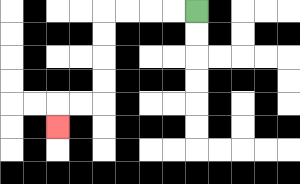{'start': '[8, 0]', 'end': '[2, 5]', 'path_directions': 'L,L,L,L,D,D,D,D,L,L,D', 'path_coordinates': '[[8, 0], [7, 0], [6, 0], [5, 0], [4, 0], [4, 1], [4, 2], [4, 3], [4, 4], [3, 4], [2, 4], [2, 5]]'}